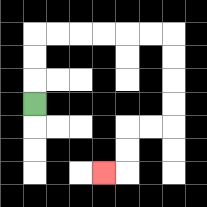{'start': '[1, 4]', 'end': '[4, 7]', 'path_directions': 'U,U,U,R,R,R,R,R,R,D,D,D,D,L,L,D,D,L', 'path_coordinates': '[[1, 4], [1, 3], [1, 2], [1, 1], [2, 1], [3, 1], [4, 1], [5, 1], [6, 1], [7, 1], [7, 2], [7, 3], [7, 4], [7, 5], [6, 5], [5, 5], [5, 6], [5, 7], [4, 7]]'}